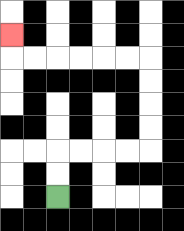{'start': '[2, 8]', 'end': '[0, 1]', 'path_directions': 'U,U,R,R,R,R,U,U,U,U,L,L,L,L,L,L,U', 'path_coordinates': '[[2, 8], [2, 7], [2, 6], [3, 6], [4, 6], [5, 6], [6, 6], [6, 5], [6, 4], [6, 3], [6, 2], [5, 2], [4, 2], [3, 2], [2, 2], [1, 2], [0, 2], [0, 1]]'}